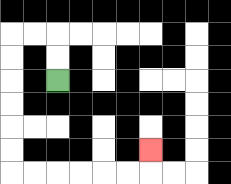{'start': '[2, 3]', 'end': '[6, 6]', 'path_directions': 'U,U,L,L,D,D,D,D,D,D,R,R,R,R,R,R,U', 'path_coordinates': '[[2, 3], [2, 2], [2, 1], [1, 1], [0, 1], [0, 2], [0, 3], [0, 4], [0, 5], [0, 6], [0, 7], [1, 7], [2, 7], [3, 7], [4, 7], [5, 7], [6, 7], [6, 6]]'}